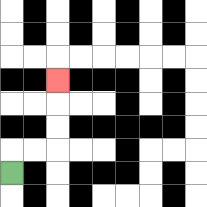{'start': '[0, 7]', 'end': '[2, 3]', 'path_directions': 'U,R,R,U,U,U', 'path_coordinates': '[[0, 7], [0, 6], [1, 6], [2, 6], [2, 5], [2, 4], [2, 3]]'}